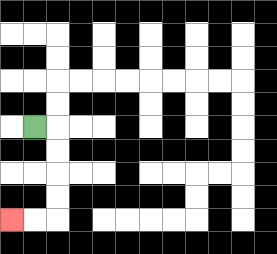{'start': '[1, 5]', 'end': '[0, 9]', 'path_directions': 'R,D,D,D,D,L,L', 'path_coordinates': '[[1, 5], [2, 5], [2, 6], [2, 7], [2, 8], [2, 9], [1, 9], [0, 9]]'}